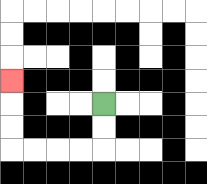{'start': '[4, 4]', 'end': '[0, 3]', 'path_directions': 'D,D,L,L,L,L,U,U,U', 'path_coordinates': '[[4, 4], [4, 5], [4, 6], [3, 6], [2, 6], [1, 6], [0, 6], [0, 5], [0, 4], [0, 3]]'}